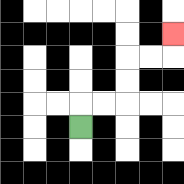{'start': '[3, 5]', 'end': '[7, 1]', 'path_directions': 'U,R,R,U,U,R,R,U', 'path_coordinates': '[[3, 5], [3, 4], [4, 4], [5, 4], [5, 3], [5, 2], [6, 2], [7, 2], [7, 1]]'}